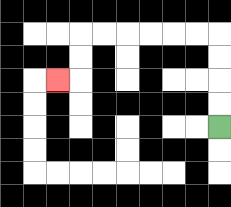{'start': '[9, 5]', 'end': '[2, 3]', 'path_directions': 'U,U,U,U,L,L,L,L,L,L,D,D,L', 'path_coordinates': '[[9, 5], [9, 4], [9, 3], [9, 2], [9, 1], [8, 1], [7, 1], [6, 1], [5, 1], [4, 1], [3, 1], [3, 2], [3, 3], [2, 3]]'}